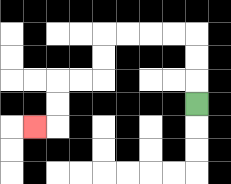{'start': '[8, 4]', 'end': '[1, 5]', 'path_directions': 'U,U,U,L,L,L,L,D,D,L,L,D,D,L', 'path_coordinates': '[[8, 4], [8, 3], [8, 2], [8, 1], [7, 1], [6, 1], [5, 1], [4, 1], [4, 2], [4, 3], [3, 3], [2, 3], [2, 4], [2, 5], [1, 5]]'}